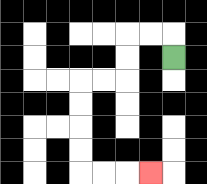{'start': '[7, 2]', 'end': '[6, 7]', 'path_directions': 'U,L,L,D,D,L,L,D,D,D,D,R,R,R', 'path_coordinates': '[[7, 2], [7, 1], [6, 1], [5, 1], [5, 2], [5, 3], [4, 3], [3, 3], [3, 4], [3, 5], [3, 6], [3, 7], [4, 7], [5, 7], [6, 7]]'}